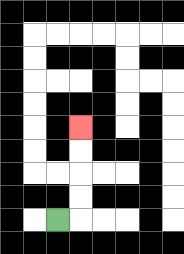{'start': '[2, 9]', 'end': '[3, 5]', 'path_directions': 'R,U,U,U,U', 'path_coordinates': '[[2, 9], [3, 9], [3, 8], [3, 7], [3, 6], [3, 5]]'}